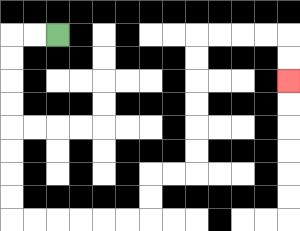{'start': '[2, 1]', 'end': '[12, 3]', 'path_directions': 'L,L,D,D,D,D,D,D,D,D,R,R,R,R,R,R,U,U,R,R,U,U,U,U,U,U,R,R,R,R,D,D', 'path_coordinates': '[[2, 1], [1, 1], [0, 1], [0, 2], [0, 3], [0, 4], [0, 5], [0, 6], [0, 7], [0, 8], [0, 9], [1, 9], [2, 9], [3, 9], [4, 9], [5, 9], [6, 9], [6, 8], [6, 7], [7, 7], [8, 7], [8, 6], [8, 5], [8, 4], [8, 3], [8, 2], [8, 1], [9, 1], [10, 1], [11, 1], [12, 1], [12, 2], [12, 3]]'}